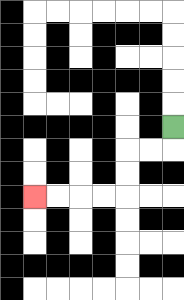{'start': '[7, 5]', 'end': '[1, 8]', 'path_directions': 'D,L,L,D,D,L,L,L,L', 'path_coordinates': '[[7, 5], [7, 6], [6, 6], [5, 6], [5, 7], [5, 8], [4, 8], [3, 8], [2, 8], [1, 8]]'}